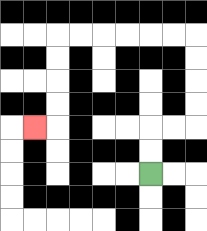{'start': '[6, 7]', 'end': '[1, 5]', 'path_directions': 'U,U,R,R,U,U,U,U,L,L,L,L,L,L,D,D,D,D,L', 'path_coordinates': '[[6, 7], [6, 6], [6, 5], [7, 5], [8, 5], [8, 4], [8, 3], [8, 2], [8, 1], [7, 1], [6, 1], [5, 1], [4, 1], [3, 1], [2, 1], [2, 2], [2, 3], [2, 4], [2, 5], [1, 5]]'}